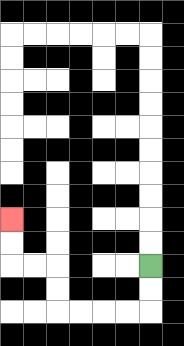{'start': '[6, 11]', 'end': '[0, 9]', 'path_directions': 'D,D,L,L,L,L,U,U,L,L,U,U', 'path_coordinates': '[[6, 11], [6, 12], [6, 13], [5, 13], [4, 13], [3, 13], [2, 13], [2, 12], [2, 11], [1, 11], [0, 11], [0, 10], [0, 9]]'}